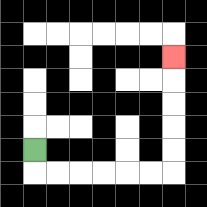{'start': '[1, 6]', 'end': '[7, 2]', 'path_directions': 'D,R,R,R,R,R,R,U,U,U,U,U', 'path_coordinates': '[[1, 6], [1, 7], [2, 7], [3, 7], [4, 7], [5, 7], [6, 7], [7, 7], [7, 6], [7, 5], [7, 4], [7, 3], [7, 2]]'}